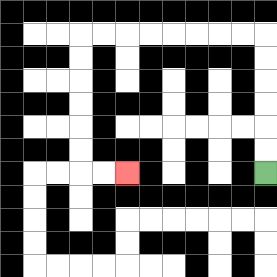{'start': '[11, 7]', 'end': '[5, 7]', 'path_directions': 'U,U,U,U,U,U,L,L,L,L,L,L,L,L,D,D,D,D,D,D,R,R', 'path_coordinates': '[[11, 7], [11, 6], [11, 5], [11, 4], [11, 3], [11, 2], [11, 1], [10, 1], [9, 1], [8, 1], [7, 1], [6, 1], [5, 1], [4, 1], [3, 1], [3, 2], [3, 3], [3, 4], [3, 5], [3, 6], [3, 7], [4, 7], [5, 7]]'}